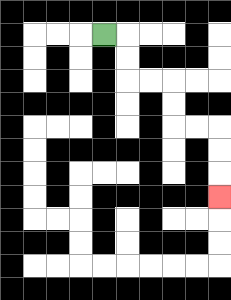{'start': '[4, 1]', 'end': '[9, 8]', 'path_directions': 'R,D,D,R,R,D,D,R,R,D,D,D', 'path_coordinates': '[[4, 1], [5, 1], [5, 2], [5, 3], [6, 3], [7, 3], [7, 4], [7, 5], [8, 5], [9, 5], [9, 6], [9, 7], [9, 8]]'}